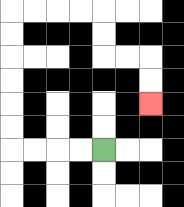{'start': '[4, 6]', 'end': '[6, 4]', 'path_directions': 'L,L,L,L,U,U,U,U,U,U,R,R,R,R,D,D,R,R,D,D', 'path_coordinates': '[[4, 6], [3, 6], [2, 6], [1, 6], [0, 6], [0, 5], [0, 4], [0, 3], [0, 2], [0, 1], [0, 0], [1, 0], [2, 0], [3, 0], [4, 0], [4, 1], [4, 2], [5, 2], [6, 2], [6, 3], [6, 4]]'}